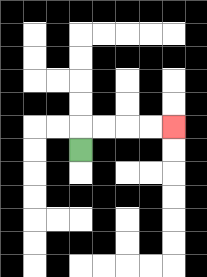{'start': '[3, 6]', 'end': '[7, 5]', 'path_directions': 'U,R,R,R,R', 'path_coordinates': '[[3, 6], [3, 5], [4, 5], [5, 5], [6, 5], [7, 5]]'}